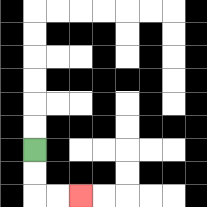{'start': '[1, 6]', 'end': '[3, 8]', 'path_directions': 'D,D,R,R', 'path_coordinates': '[[1, 6], [1, 7], [1, 8], [2, 8], [3, 8]]'}